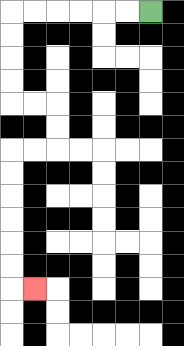{'start': '[6, 0]', 'end': '[1, 12]', 'path_directions': 'L,L,L,L,L,L,D,D,D,D,R,R,D,D,L,L,D,D,D,D,D,D,R', 'path_coordinates': '[[6, 0], [5, 0], [4, 0], [3, 0], [2, 0], [1, 0], [0, 0], [0, 1], [0, 2], [0, 3], [0, 4], [1, 4], [2, 4], [2, 5], [2, 6], [1, 6], [0, 6], [0, 7], [0, 8], [0, 9], [0, 10], [0, 11], [0, 12], [1, 12]]'}